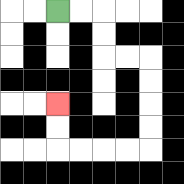{'start': '[2, 0]', 'end': '[2, 4]', 'path_directions': 'R,R,D,D,R,R,D,D,D,D,L,L,L,L,U,U', 'path_coordinates': '[[2, 0], [3, 0], [4, 0], [4, 1], [4, 2], [5, 2], [6, 2], [6, 3], [6, 4], [6, 5], [6, 6], [5, 6], [4, 6], [3, 6], [2, 6], [2, 5], [2, 4]]'}